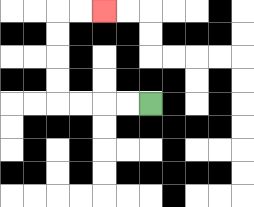{'start': '[6, 4]', 'end': '[4, 0]', 'path_directions': 'L,L,L,L,U,U,U,U,R,R', 'path_coordinates': '[[6, 4], [5, 4], [4, 4], [3, 4], [2, 4], [2, 3], [2, 2], [2, 1], [2, 0], [3, 0], [4, 0]]'}